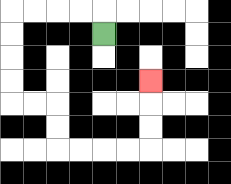{'start': '[4, 1]', 'end': '[6, 3]', 'path_directions': 'U,L,L,L,L,D,D,D,D,R,R,D,D,R,R,R,R,U,U,U', 'path_coordinates': '[[4, 1], [4, 0], [3, 0], [2, 0], [1, 0], [0, 0], [0, 1], [0, 2], [0, 3], [0, 4], [1, 4], [2, 4], [2, 5], [2, 6], [3, 6], [4, 6], [5, 6], [6, 6], [6, 5], [6, 4], [6, 3]]'}